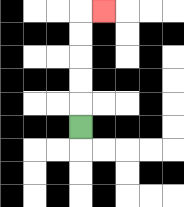{'start': '[3, 5]', 'end': '[4, 0]', 'path_directions': 'U,U,U,U,U,R', 'path_coordinates': '[[3, 5], [3, 4], [3, 3], [3, 2], [3, 1], [3, 0], [4, 0]]'}